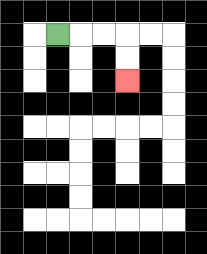{'start': '[2, 1]', 'end': '[5, 3]', 'path_directions': 'R,R,R,D,D', 'path_coordinates': '[[2, 1], [3, 1], [4, 1], [5, 1], [5, 2], [5, 3]]'}